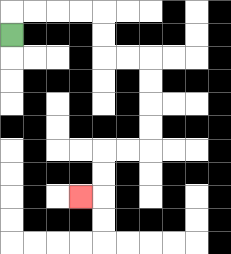{'start': '[0, 1]', 'end': '[3, 8]', 'path_directions': 'U,R,R,R,R,D,D,R,R,D,D,D,D,L,L,D,D,L', 'path_coordinates': '[[0, 1], [0, 0], [1, 0], [2, 0], [3, 0], [4, 0], [4, 1], [4, 2], [5, 2], [6, 2], [6, 3], [6, 4], [6, 5], [6, 6], [5, 6], [4, 6], [4, 7], [4, 8], [3, 8]]'}